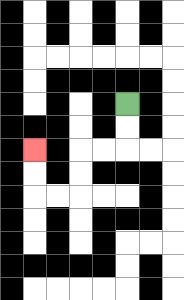{'start': '[5, 4]', 'end': '[1, 6]', 'path_directions': 'D,D,L,L,D,D,L,L,U,U', 'path_coordinates': '[[5, 4], [5, 5], [5, 6], [4, 6], [3, 6], [3, 7], [3, 8], [2, 8], [1, 8], [1, 7], [1, 6]]'}